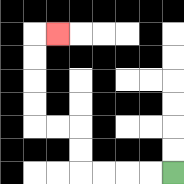{'start': '[7, 7]', 'end': '[2, 1]', 'path_directions': 'L,L,L,L,U,U,L,L,U,U,U,U,R', 'path_coordinates': '[[7, 7], [6, 7], [5, 7], [4, 7], [3, 7], [3, 6], [3, 5], [2, 5], [1, 5], [1, 4], [1, 3], [1, 2], [1, 1], [2, 1]]'}